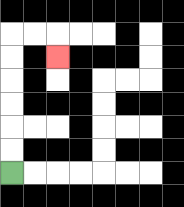{'start': '[0, 7]', 'end': '[2, 2]', 'path_directions': 'U,U,U,U,U,U,R,R,D', 'path_coordinates': '[[0, 7], [0, 6], [0, 5], [0, 4], [0, 3], [0, 2], [0, 1], [1, 1], [2, 1], [2, 2]]'}